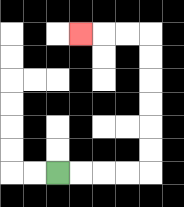{'start': '[2, 7]', 'end': '[3, 1]', 'path_directions': 'R,R,R,R,U,U,U,U,U,U,L,L,L', 'path_coordinates': '[[2, 7], [3, 7], [4, 7], [5, 7], [6, 7], [6, 6], [6, 5], [6, 4], [6, 3], [6, 2], [6, 1], [5, 1], [4, 1], [3, 1]]'}